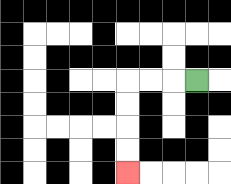{'start': '[8, 3]', 'end': '[5, 7]', 'path_directions': 'L,L,L,D,D,D,D', 'path_coordinates': '[[8, 3], [7, 3], [6, 3], [5, 3], [5, 4], [5, 5], [5, 6], [5, 7]]'}